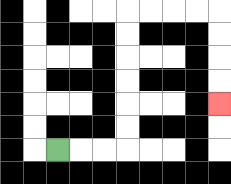{'start': '[2, 6]', 'end': '[9, 4]', 'path_directions': 'R,R,R,U,U,U,U,U,U,R,R,R,R,D,D,D,D', 'path_coordinates': '[[2, 6], [3, 6], [4, 6], [5, 6], [5, 5], [5, 4], [5, 3], [5, 2], [5, 1], [5, 0], [6, 0], [7, 0], [8, 0], [9, 0], [9, 1], [9, 2], [9, 3], [9, 4]]'}